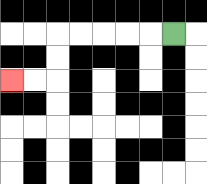{'start': '[7, 1]', 'end': '[0, 3]', 'path_directions': 'L,L,L,L,L,D,D,L,L', 'path_coordinates': '[[7, 1], [6, 1], [5, 1], [4, 1], [3, 1], [2, 1], [2, 2], [2, 3], [1, 3], [0, 3]]'}